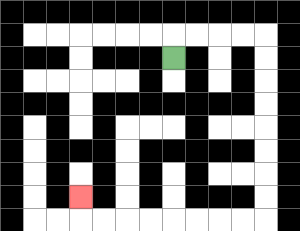{'start': '[7, 2]', 'end': '[3, 8]', 'path_directions': 'U,R,R,R,R,D,D,D,D,D,D,D,D,L,L,L,L,L,L,L,L,U', 'path_coordinates': '[[7, 2], [7, 1], [8, 1], [9, 1], [10, 1], [11, 1], [11, 2], [11, 3], [11, 4], [11, 5], [11, 6], [11, 7], [11, 8], [11, 9], [10, 9], [9, 9], [8, 9], [7, 9], [6, 9], [5, 9], [4, 9], [3, 9], [3, 8]]'}